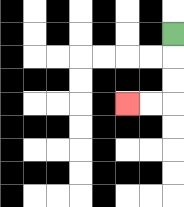{'start': '[7, 1]', 'end': '[5, 4]', 'path_directions': 'D,D,D,L,L', 'path_coordinates': '[[7, 1], [7, 2], [7, 3], [7, 4], [6, 4], [5, 4]]'}